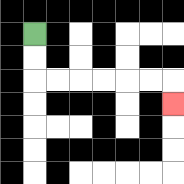{'start': '[1, 1]', 'end': '[7, 4]', 'path_directions': 'D,D,R,R,R,R,R,R,D', 'path_coordinates': '[[1, 1], [1, 2], [1, 3], [2, 3], [3, 3], [4, 3], [5, 3], [6, 3], [7, 3], [7, 4]]'}